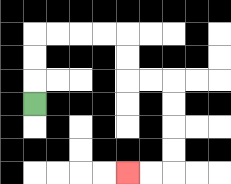{'start': '[1, 4]', 'end': '[5, 7]', 'path_directions': 'U,U,U,R,R,R,R,D,D,R,R,D,D,D,D,L,L', 'path_coordinates': '[[1, 4], [1, 3], [1, 2], [1, 1], [2, 1], [3, 1], [4, 1], [5, 1], [5, 2], [5, 3], [6, 3], [7, 3], [7, 4], [7, 5], [7, 6], [7, 7], [6, 7], [5, 7]]'}